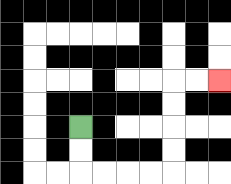{'start': '[3, 5]', 'end': '[9, 3]', 'path_directions': 'D,D,R,R,R,R,U,U,U,U,R,R', 'path_coordinates': '[[3, 5], [3, 6], [3, 7], [4, 7], [5, 7], [6, 7], [7, 7], [7, 6], [7, 5], [7, 4], [7, 3], [8, 3], [9, 3]]'}